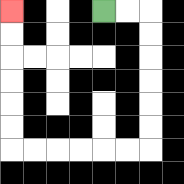{'start': '[4, 0]', 'end': '[0, 0]', 'path_directions': 'R,R,D,D,D,D,D,D,L,L,L,L,L,L,U,U,U,U,U,U', 'path_coordinates': '[[4, 0], [5, 0], [6, 0], [6, 1], [6, 2], [6, 3], [6, 4], [6, 5], [6, 6], [5, 6], [4, 6], [3, 6], [2, 6], [1, 6], [0, 6], [0, 5], [0, 4], [0, 3], [0, 2], [0, 1], [0, 0]]'}